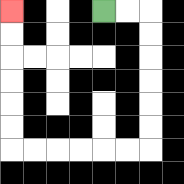{'start': '[4, 0]', 'end': '[0, 0]', 'path_directions': 'R,R,D,D,D,D,D,D,L,L,L,L,L,L,U,U,U,U,U,U', 'path_coordinates': '[[4, 0], [5, 0], [6, 0], [6, 1], [6, 2], [6, 3], [6, 4], [6, 5], [6, 6], [5, 6], [4, 6], [3, 6], [2, 6], [1, 6], [0, 6], [0, 5], [0, 4], [0, 3], [0, 2], [0, 1], [0, 0]]'}